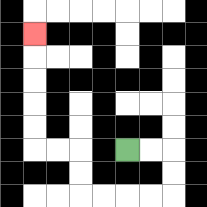{'start': '[5, 6]', 'end': '[1, 1]', 'path_directions': 'R,R,D,D,L,L,L,L,U,U,L,L,U,U,U,U,U', 'path_coordinates': '[[5, 6], [6, 6], [7, 6], [7, 7], [7, 8], [6, 8], [5, 8], [4, 8], [3, 8], [3, 7], [3, 6], [2, 6], [1, 6], [1, 5], [1, 4], [1, 3], [1, 2], [1, 1]]'}